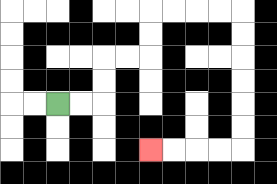{'start': '[2, 4]', 'end': '[6, 6]', 'path_directions': 'R,R,U,U,R,R,U,U,R,R,R,R,D,D,D,D,D,D,L,L,L,L', 'path_coordinates': '[[2, 4], [3, 4], [4, 4], [4, 3], [4, 2], [5, 2], [6, 2], [6, 1], [6, 0], [7, 0], [8, 0], [9, 0], [10, 0], [10, 1], [10, 2], [10, 3], [10, 4], [10, 5], [10, 6], [9, 6], [8, 6], [7, 6], [6, 6]]'}